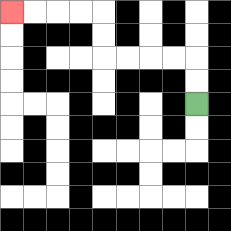{'start': '[8, 4]', 'end': '[0, 0]', 'path_directions': 'U,U,L,L,L,L,U,U,L,L,L,L', 'path_coordinates': '[[8, 4], [8, 3], [8, 2], [7, 2], [6, 2], [5, 2], [4, 2], [4, 1], [4, 0], [3, 0], [2, 0], [1, 0], [0, 0]]'}